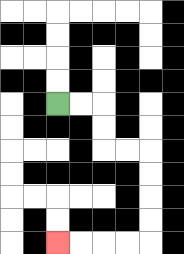{'start': '[2, 4]', 'end': '[2, 10]', 'path_directions': 'R,R,D,D,R,R,D,D,D,D,L,L,L,L', 'path_coordinates': '[[2, 4], [3, 4], [4, 4], [4, 5], [4, 6], [5, 6], [6, 6], [6, 7], [6, 8], [6, 9], [6, 10], [5, 10], [4, 10], [3, 10], [2, 10]]'}